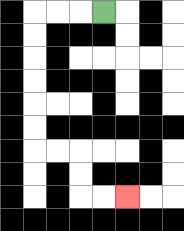{'start': '[4, 0]', 'end': '[5, 8]', 'path_directions': 'L,L,L,D,D,D,D,D,D,R,R,D,D,R,R', 'path_coordinates': '[[4, 0], [3, 0], [2, 0], [1, 0], [1, 1], [1, 2], [1, 3], [1, 4], [1, 5], [1, 6], [2, 6], [3, 6], [3, 7], [3, 8], [4, 8], [5, 8]]'}